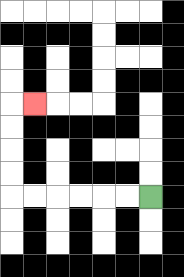{'start': '[6, 8]', 'end': '[1, 4]', 'path_directions': 'L,L,L,L,L,L,U,U,U,U,R', 'path_coordinates': '[[6, 8], [5, 8], [4, 8], [3, 8], [2, 8], [1, 8], [0, 8], [0, 7], [0, 6], [0, 5], [0, 4], [1, 4]]'}